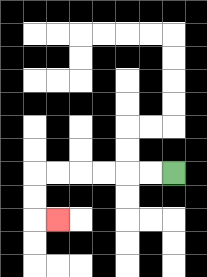{'start': '[7, 7]', 'end': '[2, 9]', 'path_directions': 'L,L,L,L,L,L,D,D,R', 'path_coordinates': '[[7, 7], [6, 7], [5, 7], [4, 7], [3, 7], [2, 7], [1, 7], [1, 8], [1, 9], [2, 9]]'}